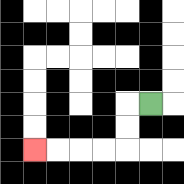{'start': '[6, 4]', 'end': '[1, 6]', 'path_directions': 'L,D,D,L,L,L,L', 'path_coordinates': '[[6, 4], [5, 4], [5, 5], [5, 6], [4, 6], [3, 6], [2, 6], [1, 6]]'}